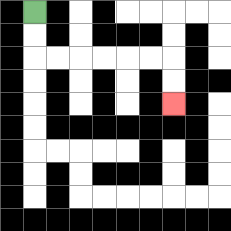{'start': '[1, 0]', 'end': '[7, 4]', 'path_directions': 'D,D,R,R,R,R,R,R,D,D', 'path_coordinates': '[[1, 0], [1, 1], [1, 2], [2, 2], [3, 2], [4, 2], [5, 2], [6, 2], [7, 2], [7, 3], [7, 4]]'}